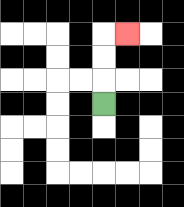{'start': '[4, 4]', 'end': '[5, 1]', 'path_directions': 'U,U,U,R', 'path_coordinates': '[[4, 4], [4, 3], [4, 2], [4, 1], [5, 1]]'}